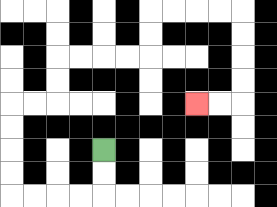{'start': '[4, 6]', 'end': '[8, 4]', 'path_directions': 'D,D,L,L,L,L,U,U,U,U,R,R,U,U,R,R,R,R,U,U,R,R,R,R,D,D,D,D,L,L', 'path_coordinates': '[[4, 6], [4, 7], [4, 8], [3, 8], [2, 8], [1, 8], [0, 8], [0, 7], [0, 6], [0, 5], [0, 4], [1, 4], [2, 4], [2, 3], [2, 2], [3, 2], [4, 2], [5, 2], [6, 2], [6, 1], [6, 0], [7, 0], [8, 0], [9, 0], [10, 0], [10, 1], [10, 2], [10, 3], [10, 4], [9, 4], [8, 4]]'}